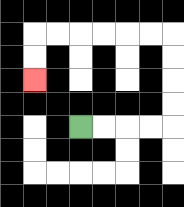{'start': '[3, 5]', 'end': '[1, 3]', 'path_directions': 'R,R,R,R,U,U,U,U,L,L,L,L,L,L,D,D', 'path_coordinates': '[[3, 5], [4, 5], [5, 5], [6, 5], [7, 5], [7, 4], [7, 3], [7, 2], [7, 1], [6, 1], [5, 1], [4, 1], [3, 1], [2, 1], [1, 1], [1, 2], [1, 3]]'}